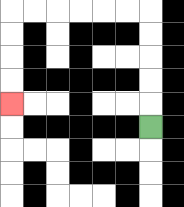{'start': '[6, 5]', 'end': '[0, 4]', 'path_directions': 'U,U,U,U,U,L,L,L,L,L,L,D,D,D,D', 'path_coordinates': '[[6, 5], [6, 4], [6, 3], [6, 2], [6, 1], [6, 0], [5, 0], [4, 0], [3, 0], [2, 0], [1, 0], [0, 0], [0, 1], [0, 2], [0, 3], [0, 4]]'}